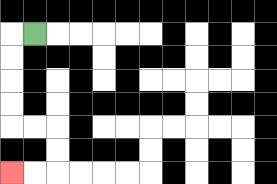{'start': '[1, 1]', 'end': '[0, 7]', 'path_directions': 'L,D,D,D,D,R,R,D,D,L,L', 'path_coordinates': '[[1, 1], [0, 1], [0, 2], [0, 3], [0, 4], [0, 5], [1, 5], [2, 5], [2, 6], [2, 7], [1, 7], [0, 7]]'}